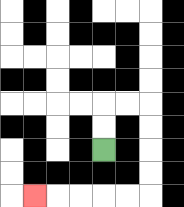{'start': '[4, 6]', 'end': '[1, 8]', 'path_directions': 'U,U,R,R,D,D,D,D,L,L,L,L,L', 'path_coordinates': '[[4, 6], [4, 5], [4, 4], [5, 4], [6, 4], [6, 5], [6, 6], [6, 7], [6, 8], [5, 8], [4, 8], [3, 8], [2, 8], [1, 8]]'}